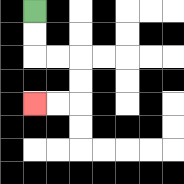{'start': '[1, 0]', 'end': '[1, 4]', 'path_directions': 'D,D,R,R,D,D,L,L', 'path_coordinates': '[[1, 0], [1, 1], [1, 2], [2, 2], [3, 2], [3, 3], [3, 4], [2, 4], [1, 4]]'}